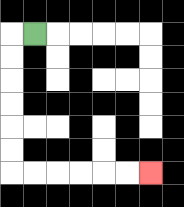{'start': '[1, 1]', 'end': '[6, 7]', 'path_directions': 'L,D,D,D,D,D,D,R,R,R,R,R,R', 'path_coordinates': '[[1, 1], [0, 1], [0, 2], [0, 3], [0, 4], [0, 5], [0, 6], [0, 7], [1, 7], [2, 7], [3, 7], [4, 7], [5, 7], [6, 7]]'}